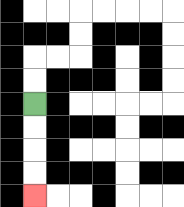{'start': '[1, 4]', 'end': '[1, 8]', 'path_directions': 'D,D,D,D', 'path_coordinates': '[[1, 4], [1, 5], [1, 6], [1, 7], [1, 8]]'}